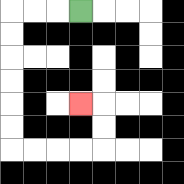{'start': '[3, 0]', 'end': '[3, 4]', 'path_directions': 'L,L,L,D,D,D,D,D,D,R,R,R,R,U,U,L', 'path_coordinates': '[[3, 0], [2, 0], [1, 0], [0, 0], [0, 1], [0, 2], [0, 3], [0, 4], [0, 5], [0, 6], [1, 6], [2, 6], [3, 6], [4, 6], [4, 5], [4, 4], [3, 4]]'}